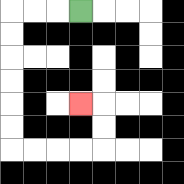{'start': '[3, 0]', 'end': '[3, 4]', 'path_directions': 'L,L,L,D,D,D,D,D,D,R,R,R,R,U,U,L', 'path_coordinates': '[[3, 0], [2, 0], [1, 0], [0, 0], [0, 1], [0, 2], [0, 3], [0, 4], [0, 5], [0, 6], [1, 6], [2, 6], [3, 6], [4, 6], [4, 5], [4, 4], [3, 4]]'}